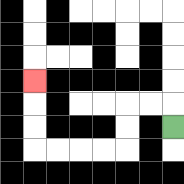{'start': '[7, 5]', 'end': '[1, 3]', 'path_directions': 'U,L,L,D,D,L,L,L,L,U,U,U', 'path_coordinates': '[[7, 5], [7, 4], [6, 4], [5, 4], [5, 5], [5, 6], [4, 6], [3, 6], [2, 6], [1, 6], [1, 5], [1, 4], [1, 3]]'}